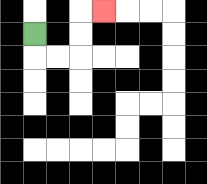{'start': '[1, 1]', 'end': '[4, 0]', 'path_directions': 'D,R,R,U,U,R', 'path_coordinates': '[[1, 1], [1, 2], [2, 2], [3, 2], [3, 1], [3, 0], [4, 0]]'}